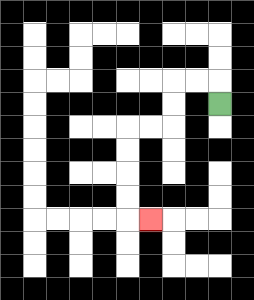{'start': '[9, 4]', 'end': '[6, 9]', 'path_directions': 'U,L,L,D,D,L,L,D,D,D,D,R', 'path_coordinates': '[[9, 4], [9, 3], [8, 3], [7, 3], [7, 4], [7, 5], [6, 5], [5, 5], [5, 6], [5, 7], [5, 8], [5, 9], [6, 9]]'}